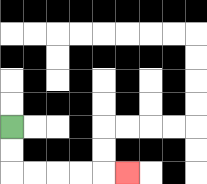{'start': '[0, 5]', 'end': '[5, 7]', 'path_directions': 'D,D,R,R,R,R,R', 'path_coordinates': '[[0, 5], [0, 6], [0, 7], [1, 7], [2, 7], [3, 7], [4, 7], [5, 7]]'}